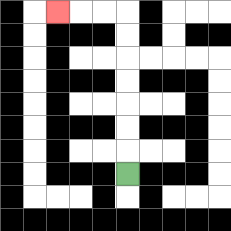{'start': '[5, 7]', 'end': '[2, 0]', 'path_directions': 'U,U,U,U,U,U,U,L,L,L', 'path_coordinates': '[[5, 7], [5, 6], [5, 5], [5, 4], [5, 3], [5, 2], [5, 1], [5, 0], [4, 0], [3, 0], [2, 0]]'}